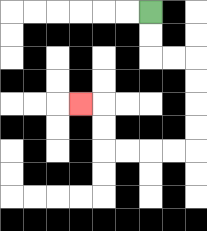{'start': '[6, 0]', 'end': '[3, 4]', 'path_directions': 'D,D,R,R,D,D,D,D,L,L,L,L,U,U,L', 'path_coordinates': '[[6, 0], [6, 1], [6, 2], [7, 2], [8, 2], [8, 3], [8, 4], [8, 5], [8, 6], [7, 6], [6, 6], [5, 6], [4, 6], [4, 5], [4, 4], [3, 4]]'}